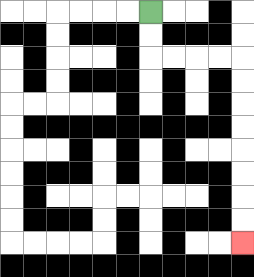{'start': '[6, 0]', 'end': '[10, 10]', 'path_directions': 'D,D,R,R,R,R,D,D,D,D,D,D,D,D', 'path_coordinates': '[[6, 0], [6, 1], [6, 2], [7, 2], [8, 2], [9, 2], [10, 2], [10, 3], [10, 4], [10, 5], [10, 6], [10, 7], [10, 8], [10, 9], [10, 10]]'}